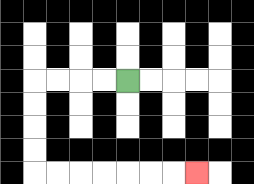{'start': '[5, 3]', 'end': '[8, 7]', 'path_directions': 'L,L,L,L,D,D,D,D,R,R,R,R,R,R,R', 'path_coordinates': '[[5, 3], [4, 3], [3, 3], [2, 3], [1, 3], [1, 4], [1, 5], [1, 6], [1, 7], [2, 7], [3, 7], [4, 7], [5, 7], [6, 7], [7, 7], [8, 7]]'}